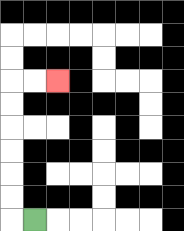{'start': '[1, 9]', 'end': '[2, 3]', 'path_directions': 'L,U,U,U,U,U,U,R,R', 'path_coordinates': '[[1, 9], [0, 9], [0, 8], [0, 7], [0, 6], [0, 5], [0, 4], [0, 3], [1, 3], [2, 3]]'}